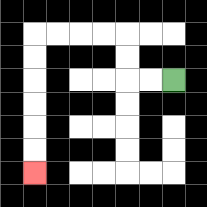{'start': '[7, 3]', 'end': '[1, 7]', 'path_directions': 'L,L,U,U,L,L,L,L,D,D,D,D,D,D', 'path_coordinates': '[[7, 3], [6, 3], [5, 3], [5, 2], [5, 1], [4, 1], [3, 1], [2, 1], [1, 1], [1, 2], [1, 3], [1, 4], [1, 5], [1, 6], [1, 7]]'}